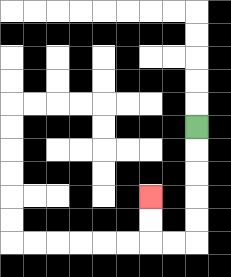{'start': '[8, 5]', 'end': '[6, 8]', 'path_directions': 'D,D,D,D,D,L,L,U,U', 'path_coordinates': '[[8, 5], [8, 6], [8, 7], [8, 8], [8, 9], [8, 10], [7, 10], [6, 10], [6, 9], [6, 8]]'}